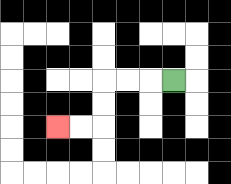{'start': '[7, 3]', 'end': '[2, 5]', 'path_directions': 'L,L,L,D,D,L,L', 'path_coordinates': '[[7, 3], [6, 3], [5, 3], [4, 3], [4, 4], [4, 5], [3, 5], [2, 5]]'}